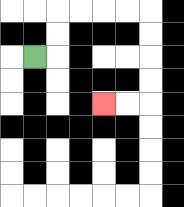{'start': '[1, 2]', 'end': '[4, 4]', 'path_directions': 'R,U,U,R,R,R,R,D,D,D,D,L,L', 'path_coordinates': '[[1, 2], [2, 2], [2, 1], [2, 0], [3, 0], [4, 0], [5, 0], [6, 0], [6, 1], [6, 2], [6, 3], [6, 4], [5, 4], [4, 4]]'}